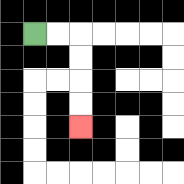{'start': '[1, 1]', 'end': '[3, 5]', 'path_directions': 'R,R,D,D,D,D', 'path_coordinates': '[[1, 1], [2, 1], [3, 1], [3, 2], [3, 3], [3, 4], [3, 5]]'}